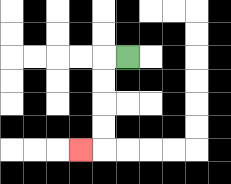{'start': '[5, 2]', 'end': '[3, 6]', 'path_directions': 'L,D,D,D,D,L', 'path_coordinates': '[[5, 2], [4, 2], [4, 3], [4, 4], [4, 5], [4, 6], [3, 6]]'}